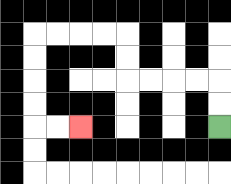{'start': '[9, 5]', 'end': '[3, 5]', 'path_directions': 'U,U,L,L,L,L,U,U,L,L,L,L,D,D,D,D,R,R', 'path_coordinates': '[[9, 5], [9, 4], [9, 3], [8, 3], [7, 3], [6, 3], [5, 3], [5, 2], [5, 1], [4, 1], [3, 1], [2, 1], [1, 1], [1, 2], [1, 3], [1, 4], [1, 5], [2, 5], [3, 5]]'}